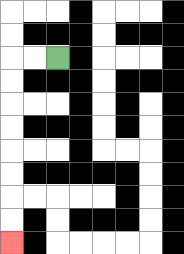{'start': '[2, 2]', 'end': '[0, 10]', 'path_directions': 'L,L,D,D,D,D,D,D,D,D', 'path_coordinates': '[[2, 2], [1, 2], [0, 2], [0, 3], [0, 4], [0, 5], [0, 6], [0, 7], [0, 8], [0, 9], [0, 10]]'}